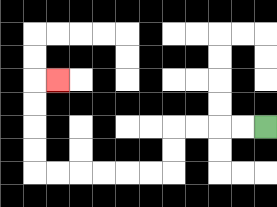{'start': '[11, 5]', 'end': '[2, 3]', 'path_directions': 'L,L,L,L,D,D,L,L,L,L,L,L,U,U,U,U,R', 'path_coordinates': '[[11, 5], [10, 5], [9, 5], [8, 5], [7, 5], [7, 6], [7, 7], [6, 7], [5, 7], [4, 7], [3, 7], [2, 7], [1, 7], [1, 6], [1, 5], [1, 4], [1, 3], [2, 3]]'}